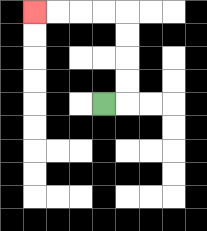{'start': '[4, 4]', 'end': '[1, 0]', 'path_directions': 'R,U,U,U,U,L,L,L,L', 'path_coordinates': '[[4, 4], [5, 4], [5, 3], [5, 2], [5, 1], [5, 0], [4, 0], [3, 0], [2, 0], [1, 0]]'}